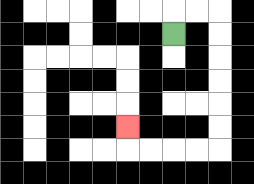{'start': '[7, 1]', 'end': '[5, 5]', 'path_directions': 'U,R,R,D,D,D,D,D,D,L,L,L,L,U', 'path_coordinates': '[[7, 1], [7, 0], [8, 0], [9, 0], [9, 1], [9, 2], [9, 3], [9, 4], [9, 5], [9, 6], [8, 6], [7, 6], [6, 6], [5, 6], [5, 5]]'}